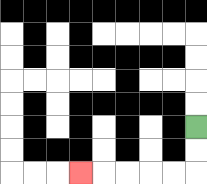{'start': '[8, 5]', 'end': '[3, 7]', 'path_directions': 'D,D,L,L,L,L,L', 'path_coordinates': '[[8, 5], [8, 6], [8, 7], [7, 7], [6, 7], [5, 7], [4, 7], [3, 7]]'}